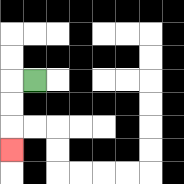{'start': '[1, 3]', 'end': '[0, 6]', 'path_directions': 'L,D,D,D', 'path_coordinates': '[[1, 3], [0, 3], [0, 4], [0, 5], [0, 6]]'}